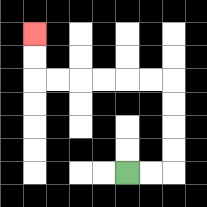{'start': '[5, 7]', 'end': '[1, 1]', 'path_directions': 'R,R,U,U,U,U,L,L,L,L,L,L,U,U', 'path_coordinates': '[[5, 7], [6, 7], [7, 7], [7, 6], [7, 5], [7, 4], [7, 3], [6, 3], [5, 3], [4, 3], [3, 3], [2, 3], [1, 3], [1, 2], [1, 1]]'}